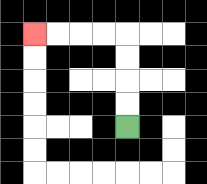{'start': '[5, 5]', 'end': '[1, 1]', 'path_directions': 'U,U,U,U,L,L,L,L', 'path_coordinates': '[[5, 5], [5, 4], [5, 3], [5, 2], [5, 1], [4, 1], [3, 1], [2, 1], [1, 1]]'}